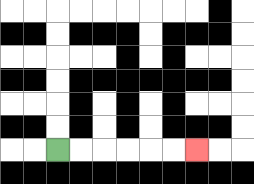{'start': '[2, 6]', 'end': '[8, 6]', 'path_directions': 'R,R,R,R,R,R', 'path_coordinates': '[[2, 6], [3, 6], [4, 6], [5, 6], [6, 6], [7, 6], [8, 6]]'}